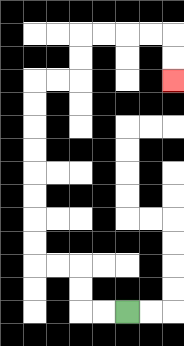{'start': '[5, 13]', 'end': '[7, 3]', 'path_directions': 'L,L,U,U,L,L,U,U,U,U,U,U,U,U,R,R,U,U,R,R,R,R,D,D', 'path_coordinates': '[[5, 13], [4, 13], [3, 13], [3, 12], [3, 11], [2, 11], [1, 11], [1, 10], [1, 9], [1, 8], [1, 7], [1, 6], [1, 5], [1, 4], [1, 3], [2, 3], [3, 3], [3, 2], [3, 1], [4, 1], [5, 1], [6, 1], [7, 1], [7, 2], [7, 3]]'}